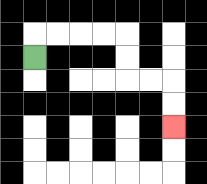{'start': '[1, 2]', 'end': '[7, 5]', 'path_directions': 'U,R,R,R,R,D,D,R,R,D,D', 'path_coordinates': '[[1, 2], [1, 1], [2, 1], [3, 1], [4, 1], [5, 1], [5, 2], [5, 3], [6, 3], [7, 3], [7, 4], [7, 5]]'}